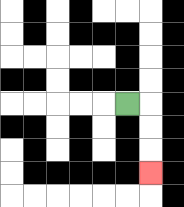{'start': '[5, 4]', 'end': '[6, 7]', 'path_directions': 'R,D,D,D', 'path_coordinates': '[[5, 4], [6, 4], [6, 5], [6, 6], [6, 7]]'}